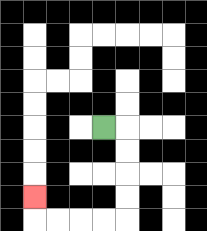{'start': '[4, 5]', 'end': '[1, 8]', 'path_directions': 'R,D,D,D,D,L,L,L,L,U', 'path_coordinates': '[[4, 5], [5, 5], [5, 6], [5, 7], [5, 8], [5, 9], [4, 9], [3, 9], [2, 9], [1, 9], [1, 8]]'}